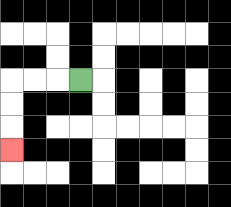{'start': '[3, 3]', 'end': '[0, 6]', 'path_directions': 'L,L,L,D,D,D', 'path_coordinates': '[[3, 3], [2, 3], [1, 3], [0, 3], [0, 4], [0, 5], [0, 6]]'}